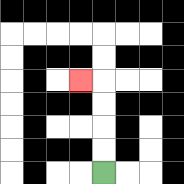{'start': '[4, 7]', 'end': '[3, 3]', 'path_directions': 'U,U,U,U,L', 'path_coordinates': '[[4, 7], [4, 6], [4, 5], [4, 4], [4, 3], [3, 3]]'}